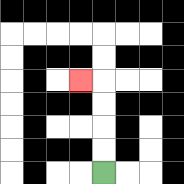{'start': '[4, 7]', 'end': '[3, 3]', 'path_directions': 'U,U,U,U,L', 'path_coordinates': '[[4, 7], [4, 6], [4, 5], [4, 4], [4, 3], [3, 3]]'}